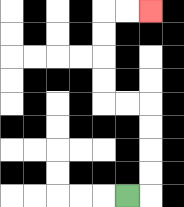{'start': '[5, 8]', 'end': '[6, 0]', 'path_directions': 'R,U,U,U,U,L,L,U,U,U,U,R,R', 'path_coordinates': '[[5, 8], [6, 8], [6, 7], [6, 6], [6, 5], [6, 4], [5, 4], [4, 4], [4, 3], [4, 2], [4, 1], [4, 0], [5, 0], [6, 0]]'}